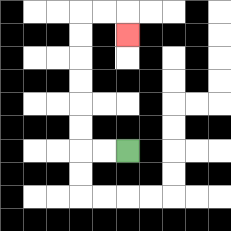{'start': '[5, 6]', 'end': '[5, 1]', 'path_directions': 'L,L,U,U,U,U,U,U,R,R,D', 'path_coordinates': '[[5, 6], [4, 6], [3, 6], [3, 5], [3, 4], [3, 3], [3, 2], [3, 1], [3, 0], [4, 0], [5, 0], [5, 1]]'}